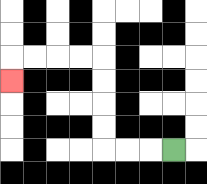{'start': '[7, 6]', 'end': '[0, 3]', 'path_directions': 'L,L,L,U,U,U,U,L,L,L,L,D', 'path_coordinates': '[[7, 6], [6, 6], [5, 6], [4, 6], [4, 5], [4, 4], [4, 3], [4, 2], [3, 2], [2, 2], [1, 2], [0, 2], [0, 3]]'}